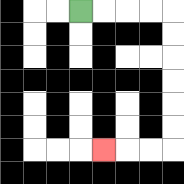{'start': '[3, 0]', 'end': '[4, 6]', 'path_directions': 'R,R,R,R,D,D,D,D,D,D,L,L,L', 'path_coordinates': '[[3, 0], [4, 0], [5, 0], [6, 0], [7, 0], [7, 1], [7, 2], [7, 3], [7, 4], [7, 5], [7, 6], [6, 6], [5, 6], [4, 6]]'}